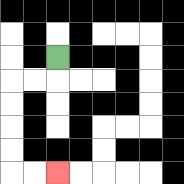{'start': '[2, 2]', 'end': '[2, 7]', 'path_directions': 'D,L,L,D,D,D,D,R,R', 'path_coordinates': '[[2, 2], [2, 3], [1, 3], [0, 3], [0, 4], [0, 5], [0, 6], [0, 7], [1, 7], [2, 7]]'}